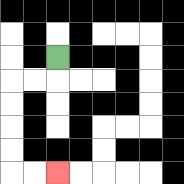{'start': '[2, 2]', 'end': '[2, 7]', 'path_directions': 'D,L,L,D,D,D,D,R,R', 'path_coordinates': '[[2, 2], [2, 3], [1, 3], [0, 3], [0, 4], [0, 5], [0, 6], [0, 7], [1, 7], [2, 7]]'}